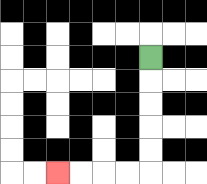{'start': '[6, 2]', 'end': '[2, 7]', 'path_directions': 'D,D,D,D,D,L,L,L,L', 'path_coordinates': '[[6, 2], [6, 3], [6, 4], [6, 5], [6, 6], [6, 7], [5, 7], [4, 7], [3, 7], [2, 7]]'}